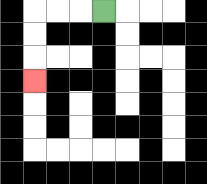{'start': '[4, 0]', 'end': '[1, 3]', 'path_directions': 'L,L,L,D,D,D', 'path_coordinates': '[[4, 0], [3, 0], [2, 0], [1, 0], [1, 1], [1, 2], [1, 3]]'}